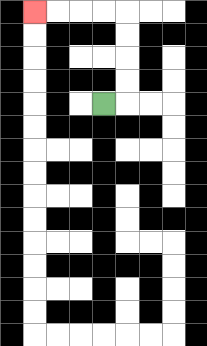{'start': '[4, 4]', 'end': '[1, 0]', 'path_directions': 'R,U,U,U,U,L,L,L,L', 'path_coordinates': '[[4, 4], [5, 4], [5, 3], [5, 2], [5, 1], [5, 0], [4, 0], [3, 0], [2, 0], [1, 0]]'}